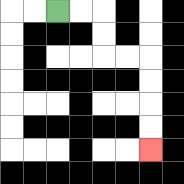{'start': '[2, 0]', 'end': '[6, 6]', 'path_directions': 'R,R,D,D,R,R,D,D,D,D', 'path_coordinates': '[[2, 0], [3, 0], [4, 0], [4, 1], [4, 2], [5, 2], [6, 2], [6, 3], [6, 4], [6, 5], [6, 6]]'}